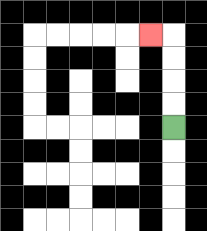{'start': '[7, 5]', 'end': '[6, 1]', 'path_directions': 'U,U,U,U,L', 'path_coordinates': '[[7, 5], [7, 4], [7, 3], [7, 2], [7, 1], [6, 1]]'}